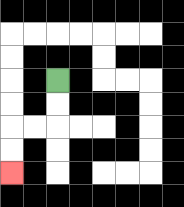{'start': '[2, 3]', 'end': '[0, 7]', 'path_directions': 'D,D,L,L,D,D', 'path_coordinates': '[[2, 3], [2, 4], [2, 5], [1, 5], [0, 5], [0, 6], [0, 7]]'}